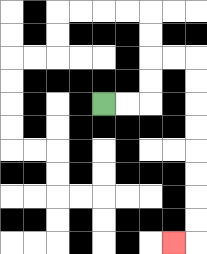{'start': '[4, 4]', 'end': '[7, 10]', 'path_directions': 'R,R,U,U,R,R,D,D,D,D,D,D,D,D,L', 'path_coordinates': '[[4, 4], [5, 4], [6, 4], [6, 3], [6, 2], [7, 2], [8, 2], [8, 3], [8, 4], [8, 5], [8, 6], [8, 7], [8, 8], [8, 9], [8, 10], [7, 10]]'}